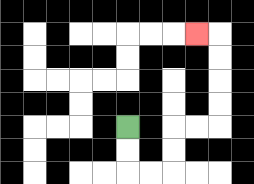{'start': '[5, 5]', 'end': '[8, 1]', 'path_directions': 'D,D,R,R,U,U,R,R,U,U,U,U,L', 'path_coordinates': '[[5, 5], [5, 6], [5, 7], [6, 7], [7, 7], [7, 6], [7, 5], [8, 5], [9, 5], [9, 4], [9, 3], [9, 2], [9, 1], [8, 1]]'}